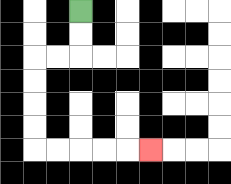{'start': '[3, 0]', 'end': '[6, 6]', 'path_directions': 'D,D,L,L,D,D,D,D,R,R,R,R,R', 'path_coordinates': '[[3, 0], [3, 1], [3, 2], [2, 2], [1, 2], [1, 3], [1, 4], [1, 5], [1, 6], [2, 6], [3, 6], [4, 6], [5, 6], [6, 6]]'}